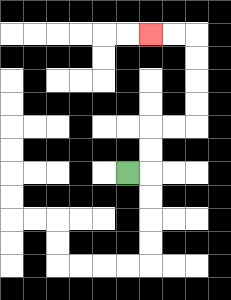{'start': '[5, 7]', 'end': '[6, 1]', 'path_directions': 'R,U,U,R,R,U,U,U,U,L,L', 'path_coordinates': '[[5, 7], [6, 7], [6, 6], [6, 5], [7, 5], [8, 5], [8, 4], [8, 3], [8, 2], [8, 1], [7, 1], [6, 1]]'}